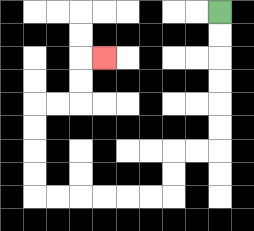{'start': '[9, 0]', 'end': '[4, 2]', 'path_directions': 'D,D,D,D,D,D,L,L,D,D,L,L,L,L,L,L,U,U,U,U,R,R,U,U,R', 'path_coordinates': '[[9, 0], [9, 1], [9, 2], [9, 3], [9, 4], [9, 5], [9, 6], [8, 6], [7, 6], [7, 7], [7, 8], [6, 8], [5, 8], [4, 8], [3, 8], [2, 8], [1, 8], [1, 7], [1, 6], [1, 5], [1, 4], [2, 4], [3, 4], [3, 3], [3, 2], [4, 2]]'}